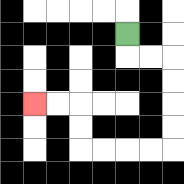{'start': '[5, 1]', 'end': '[1, 4]', 'path_directions': 'D,R,R,D,D,D,D,L,L,L,L,U,U,L,L', 'path_coordinates': '[[5, 1], [5, 2], [6, 2], [7, 2], [7, 3], [7, 4], [7, 5], [7, 6], [6, 6], [5, 6], [4, 6], [3, 6], [3, 5], [3, 4], [2, 4], [1, 4]]'}